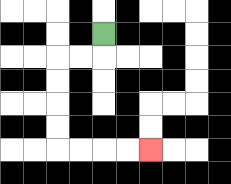{'start': '[4, 1]', 'end': '[6, 6]', 'path_directions': 'D,L,L,D,D,D,D,R,R,R,R', 'path_coordinates': '[[4, 1], [4, 2], [3, 2], [2, 2], [2, 3], [2, 4], [2, 5], [2, 6], [3, 6], [4, 6], [5, 6], [6, 6]]'}